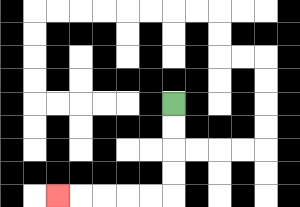{'start': '[7, 4]', 'end': '[2, 8]', 'path_directions': 'D,D,D,D,L,L,L,L,L', 'path_coordinates': '[[7, 4], [7, 5], [7, 6], [7, 7], [7, 8], [6, 8], [5, 8], [4, 8], [3, 8], [2, 8]]'}